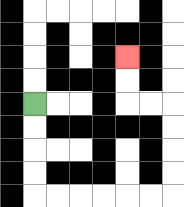{'start': '[1, 4]', 'end': '[5, 2]', 'path_directions': 'D,D,D,D,R,R,R,R,R,R,U,U,U,U,L,L,U,U', 'path_coordinates': '[[1, 4], [1, 5], [1, 6], [1, 7], [1, 8], [2, 8], [3, 8], [4, 8], [5, 8], [6, 8], [7, 8], [7, 7], [7, 6], [7, 5], [7, 4], [6, 4], [5, 4], [5, 3], [5, 2]]'}